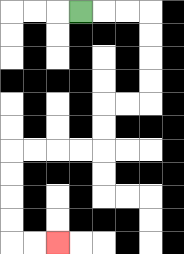{'start': '[3, 0]', 'end': '[2, 10]', 'path_directions': 'R,R,R,D,D,D,D,L,L,D,D,L,L,L,L,D,D,D,D,R,R', 'path_coordinates': '[[3, 0], [4, 0], [5, 0], [6, 0], [6, 1], [6, 2], [6, 3], [6, 4], [5, 4], [4, 4], [4, 5], [4, 6], [3, 6], [2, 6], [1, 6], [0, 6], [0, 7], [0, 8], [0, 9], [0, 10], [1, 10], [2, 10]]'}